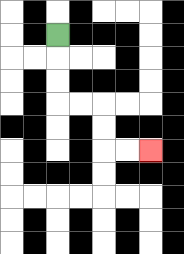{'start': '[2, 1]', 'end': '[6, 6]', 'path_directions': 'D,D,D,R,R,D,D,R,R', 'path_coordinates': '[[2, 1], [2, 2], [2, 3], [2, 4], [3, 4], [4, 4], [4, 5], [4, 6], [5, 6], [6, 6]]'}